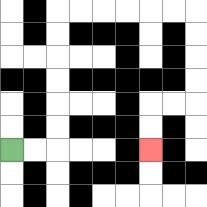{'start': '[0, 6]', 'end': '[6, 6]', 'path_directions': 'R,R,U,U,U,U,U,U,R,R,R,R,R,R,D,D,D,D,L,L,D,D', 'path_coordinates': '[[0, 6], [1, 6], [2, 6], [2, 5], [2, 4], [2, 3], [2, 2], [2, 1], [2, 0], [3, 0], [4, 0], [5, 0], [6, 0], [7, 0], [8, 0], [8, 1], [8, 2], [8, 3], [8, 4], [7, 4], [6, 4], [6, 5], [6, 6]]'}